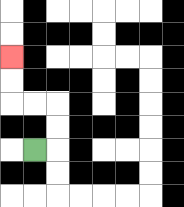{'start': '[1, 6]', 'end': '[0, 2]', 'path_directions': 'R,U,U,L,L,U,U', 'path_coordinates': '[[1, 6], [2, 6], [2, 5], [2, 4], [1, 4], [0, 4], [0, 3], [0, 2]]'}